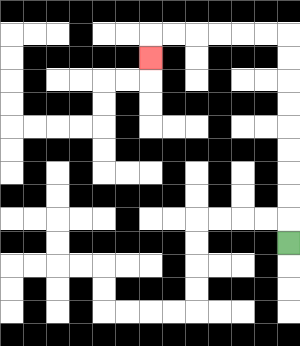{'start': '[12, 10]', 'end': '[6, 2]', 'path_directions': 'U,U,U,U,U,U,U,U,U,L,L,L,L,L,L,D', 'path_coordinates': '[[12, 10], [12, 9], [12, 8], [12, 7], [12, 6], [12, 5], [12, 4], [12, 3], [12, 2], [12, 1], [11, 1], [10, 1], [9, 1], [8, 1], [7, 1], [6, 1], [6, 2]]'}